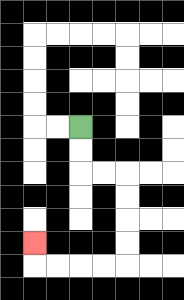{'start': '[3, 5]', 'end': '[1, 10]', 'path_directions': 'D,D,R,R,D,D,D,D,L,L,L,L,U', 'path_coordinates': '[[3, 5], [3, 6], [3, 7], [4, 7], [5, 7], [5, 8], [5, 9], [5, 10], [5, 11], [4, 11], [3, 11], [2, 11], [1, 11], [1, 10]]'}